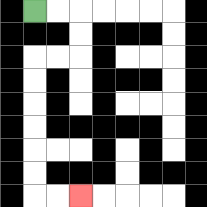{'start': '[1, 0]', 'end': '[3, 8]', 'path_directions': 'R,R,D,D,L,L,D,D,D,D,D,D,R,R', 'path_coordinates': '[[1, 0], [2, 0], [3, 0], [3, 1], [3, 2], [2, 2], [1, 2], [1, 3], [1, 4], [1, 5], [1, 6], [1, 7], [1, 8], [2, 8], [3, 8]]'}